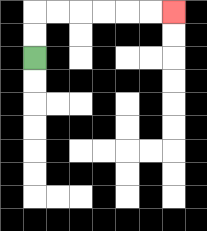{'start': '[1, 2]', 'end': '[7, 0]', 'path_directions': 'U,U,R,R,R,R,R,R', 'path_coordinates': '[[1, 2], [1, 1], [1, 0], [2, 0], [3, 0], [4, 0], [5, 0], [6, 0], [7, 0]]'}